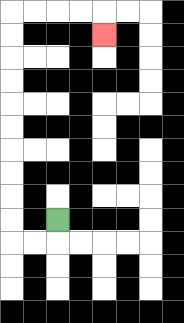{'start': '[2, 9]', 'end': '[4, 1]', 'path_directions': 'D,L,L,U,U,U,U,U,U,U,U,U,U,R,R,R,R,D', 'path_coordinates': '[[2, 9], [2, 10], [1, 10], [0, 10], [0, 9], [0, 8], [0, 7], [0, 6], [0, 5], [0, 4], [0, 3], [0, 2], [0, 1], [0, 0], [1, 0], [2, 0], [3, 0], [4, 0], [4, 1]]'}